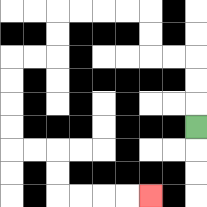{'start': '[8, 5]', 'end': '[6, 8]', 'path_directions': 'U,U,U,L,L,U,U,L,L,L,L,D,D,L,L,D,D,D,D,R,R,D,D,R,R,R,R', 'path_coordinates': '[[8, 5], [8, 4], [8, 3], [8, 2], [7, 2], [6, 2], [6, 1], [6, 0], [5, 0], [4, 0], [3, 0], [2, 0], [2, 1], [2, 2], [1, 2], [0, 2], [0, 3], [0, 4], [0, 5], [0, 6], [1, 6], [2, 6], [2, 7], [2, 8], [3, 8], [4, 8], [5, 8], [6, 8]]'}